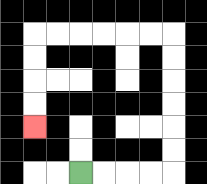{'start': '[3, 7]', 'end': '[1, 5]', 'path_directions': 'R,R,R,R,U,U,U,U,U,U,L,L,L,L,L,L,D,D,D,D', 'path_coordinates': '[[3, 7], [4, 7], [5, 7], [6, 7], [7, 7], [7, 6], [7, 5], [7, 4], [7, 3], [7, 2], [7, 1], [6, 1], [5, 1], [4, 1], [3, 1], [2, 1], [1, 1], [1, 2], [1, 3], [1, 4], [1, 5]]'}